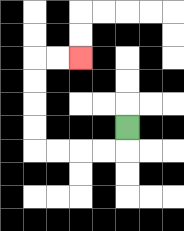{'start': '[5, 5]', 'end': '[3, 2]', 'path_directions': 'D,L,L,L,L,U,U,U,U,R,R', 'path_coordinates': '[[5, 5], [5, 6], [4, 6], [3, 6], [2, 6], [1, 6], [1, 5], [1, 4], [1, 3], [1, 2], [2, 2], [3, 2]]'}